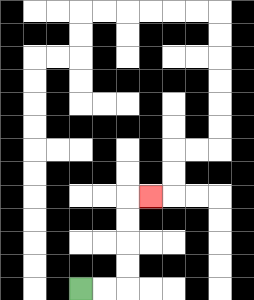{'start': '[3, 12]', 'end': '[6, 8]', 'path_directions': 'R,R,U,U,U,U,R', 'path_coordinates': '[[3, 12], [4, 12], [5, 12], [5, 11], [5, 10], [5, 9], [5, 8], [6, 8]]'}